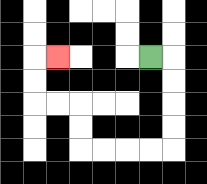{'start': '[6, 2]', 'end': '[2, 2]', 'path_directions': 'R,D,D,D,D,L,L,L,L,U,U,L,L,U,U,R', 'path_coordinates': '[[6, 2], [7, 2], [7, 3], [7, 4], [7, 5], [7, 6], [6, 6], [5, 6], [4, 6], [3, 6], [3, 5], [3, 4], [2, 4], [1, 4], [1, 3], [1, 2], [2, 2]]'}